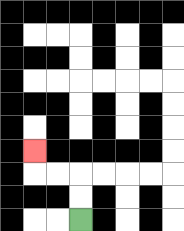{'start': '[3, 9]', 'end': '[1, 6]', 'path_directions': 'U,U,L,L,U', 'path_coordinates': '[[3, 9], [3, 8], [3, 7], [2, 7], [1, 7], [1, 6]]'}